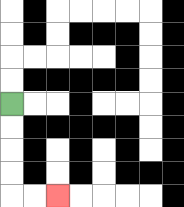{'start': '[0, 4]', 'end': '[2, 8]', 'path_directions': 'D,D,D,D,R,R', 'path_coordinates': '[[0, 4], [0, 5], [0, 6], [0, 7], [0, 8], [1, 8], [2, 8]]'}